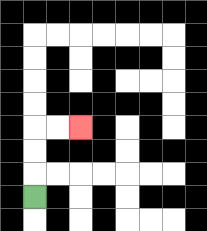{'start': '[1, 8]', 'end': '[3, 5]', 'path_directions': 'U,U,U,R,R', 'path_coordinates': '[[1, 8], [1, 7], [1, 6], [1, 5], [2, 5], [3, 5]]'}